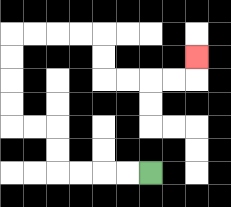{'start': '[6, 7]', 'end': '[8, 2]', 'path_directions': 'L,L,L,L,U,U,L,L,U,U,U,U,R,R,R,R,D,D,R,R,R,R,U', 'path_coordinates': '[[6, 7], [5, 7], [4, 7], [3, 7], [2, 7], [2, 6], [2, 5], [1, 5], [0, 5], [0, 4], [0, 3], [0, 2], [0, 1], [1, 1], [2, 1], [3, 1], [4, 1], [4, 2], [4, 3], [5, 3], [6, 3], [7, 3], [8, 3], [8, 2]]'}